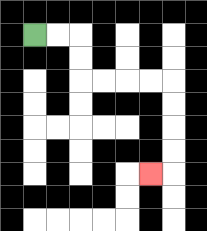{'start': '[1, 1]', 'end': '[6, 7]', 'path_directions': 'R,R,D,D,R,R,R,R,D,D,D,D,L', 'path_coordinates': '[[1, 1], [2, 1], [3, 1], [3, 2], [3, 3], [4, 3], [5, 3], [6, 3], [7, 3], [7, 4], [7, 5], [7, 6], [7, 7], [6, 7]]'}